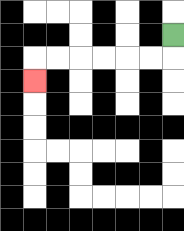{'start': '[7, 1]', 'end': '[1, 3]', 'path_directions': 'D,L,L,L,L,L,L,D', 'path_coordinates': '[[7, 1], [7, 2], [6, 2], [5, 2], [4, 2], [3, 2], [2, 2], [1, 2], [1, 3]]'}